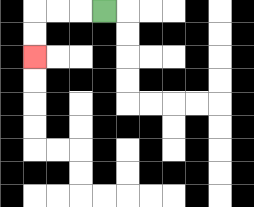{'start': '[4, 0]', 'end': '[1, 2]', 'path_directions': 'L,L,L,D,D', 'path_coordinates': '[[4, 0], [3, 0], [2, 0], [1, 0], [1, 1], [1, 2]]'}